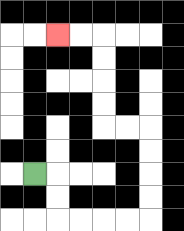{'start': '[1, 7]', 'end': '[2, 1]', 'path_directions': 'R,D,D,R,R,R,R,U,U,U,U,L,L,U,U,U,U,L,L', 'path_coordinates': '[[1, 7], [2, 7], [2, 8], [2, 9], [3, 9], [4, 9], [5, 9], [6, 9], [6, 8], [6, 7], [6, 6], [6, 5], [5, 5], [4, 5], [4, 4], [4, 3], [4, 2], [4, 1], [3, 1], [2, 1]]'}